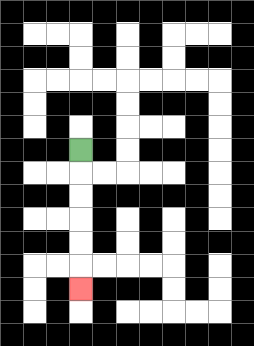{'start': '[3, 6]', 'end': '[3, 12]', 'path_directions': 'D,D,D,D,D,D', 'path_coordinates': '[[3, 6], [3, 7], [3, 8], [3, 9], [3, 10], [3, 11], [3, 12]]'}